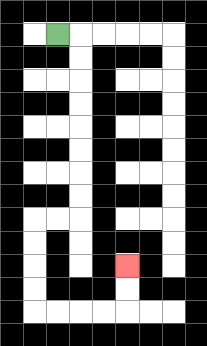{'start': '[2, 1]', 'end': '[5, 11]', 'path_directions': 'R,D,D,D,D,D,D,D,D,L,L,D,D,D,D,R,R,R,R,U,U', 'path_coordinates': '[[2, 1], [3, 1], [3, 2], [3, 3], [3, 4], [3, 5], [3, 6], [3, 7], [3, 8], [3, 9], [2, 9], [1, 9], [1, 10], [1, 11], [1, 12], [1, 13], [2, 13], [3, 13], [4, 13], [5, 13], [5, 12], [5, 11]]'}